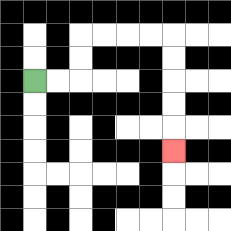{'start': '[1, 3]', 'end': '[7, 6]', 'path_directions': 'R,R,U,U,R,R,R,R,D,D,D,D,D', 'path_coordinates': '[[1, 3], [2, 3], [3, 3], [3, 2], [3, 1], [4, 1], [5, 1], [6, 1], [7, 1], [7, 2], [7, 3], [7, 4], [7, 5], [7, 6]]'}